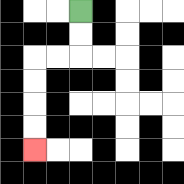{'start': '[3, 0]', 'end': '[1, 6]', 'path_directions': 'D,D,L,L,D,D,D,D', 'path_coordinates': '[[3, 0], [3, 1], [3, 2], [2, 2], [1, 2], [1, 3], [1, 4], [1, 5], [1, 6]]'}